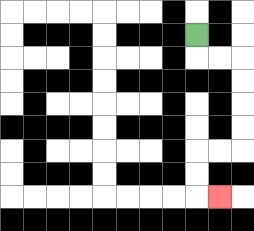{'start': '[8, 1]', 'end': '[9, 8]', 'path_directions': 'D,R,R,D,D,D,D,L,L,D,D,R', 'path_coordinates': '[[8, 1], [8, 2], [9, 2], [10, 2], [10, 3], [10, 4], [10, 5], [10, 6], [9, 6], [8, 6], [8, 7], [8, 8], [9, 8]]'}